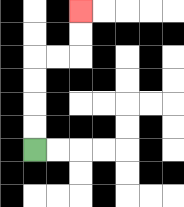{'start': '[1, 6]', 'end': '[3, 0]', 'path_directions': 'U,U,U,U,R,R,U,U', 'path_coordinates': '[[1, 6], [1, 5], [1, 4], [1, 3], [1, 2], [2, 2], [3, 2], [3, 1], [3, 0]]'}